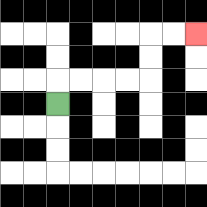{'start': '[2, 4]', 'end': '[8, 1]', 'path_directions': 'U,R,R,R,R,U,U,R,R', 'path_coordinates': '[[2, 4], [2, 3], [3, 3], [4, 3], [5, 3], [6, 3], [6, 2], [6, 1], [7, 1], [8, 1]]'}